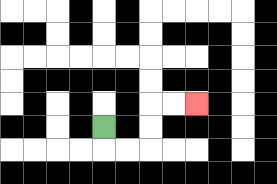{'start': '[4, 5]', 'end': '[8, 4]', 'path_directions': 'D,R,R,U,U,R,R', 'path_coordinates': '[[4, 5], [4, 6], [5, 6], [6, 6], [6, 5], [6, 4], [7, 4], [8, 4]]'}